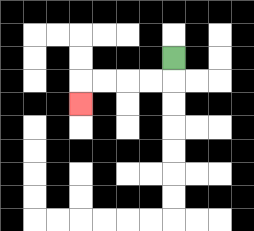{'start': '[7, 2]', 'end': '[3, 4]', 'path_directions': 'D,L,L,L,L,D', 'path_coordinates': '[[7, 2], [7, 3], [6, 3], [5, 3], [4, 3], [3, 3], [3, 4]]'}